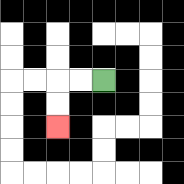{'start': '[4, 3]', 'end': '[2, 5]', 'path_directions': 'L,L,D,D', 'path_coordinates': '[[4, 3], [3, 3], [2, 3], [2, 4], [2, 5]]'}